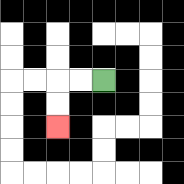{'start': '[4, 3]', 'end': '[2, 5]', 'path_directions': 'L,L,D,D', 'path_coordinates': '[[4, 3], [3, 3], [2, 3], [2, 4], [2, 5]]'}